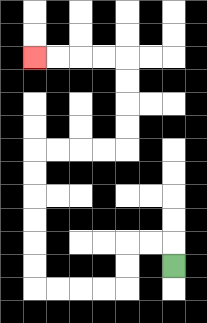{'start': '[7, 11]', 'end': '[1, 2]', 'path_directions': 'U,L,L,D,D,L,L,L,L,U,U,U,U,U,U,R,R,R,R,U,U,U,U,L,L,L,L', 'path_coordinates': '[[7, 11], [7, 10], [6, 10], [5, 10], [5, 11], [5, 12], [4, 12], [3, 12], [2, 12], [1, 12], [1, 11], [1, 10], [1, 9], [1, 8], [1, 7], [1, 6], [2, 6], [3, 6], [4, 6], [5, 6], [5, 5], [5, 4], [5, 3], [5, 2], [4, 2], [3, 2], [2, 2], [1, 2]]'}